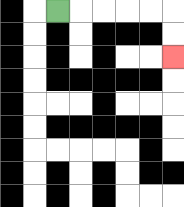{'start': '[2, 0]', 'end': '[7, 2]', 'path_directions': 'R,R,R,R,R,D,D', 'path_coordinates': '[[2, 0], [3, 0], [4, 0], [5, 0], [6, 0], [7, 0], [7, 1], [7, 2]]'}